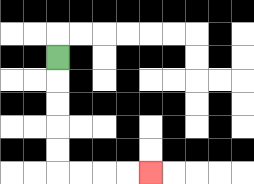{'start': '[2, 2]', 'end': '[6, 7]', 'path_directions': 'D,D,D,D,D,R,R,R,R', 'path_coordinates': '[[2, 2], [2, 3], [2, 4], [2, 5], [2, 6], [2, 7], [3, 7], [4, 7], [5, 7], [6, 7]]'}